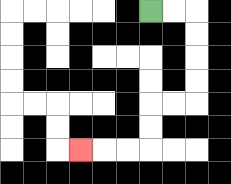{'start': '[6, 0]', 'end': '[3, 6]', 'path_directions': 'R,R,D,D,D,D,L,L,D,D,L,L,L', 'path_coordinates': '[[6, 0], [7, 0], [8, 0], [8, 1], [8, 2], [8, 3], [8, 4], [7, 4], [6, 4], [6, 5], [6, 6], [5, 6], [4, 6], [3, 6]]'}